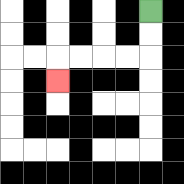{'start': '[6, 0]', 'end': '[2, 3]', 'path_directions': 'D,D,L,L,L,L,D', 'path_coordinates': '[[6, 0], [6, 1], [6, 2], [5, 2], [4, 2], [3, 2], [2, 2], [2, 3]]'}